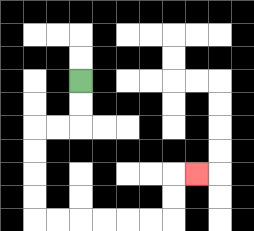{'start': '[3, 3]', 'end': '[8, 7]', 'path_directions': 'D,D,L,L,D,D,D,D,R,R,R,R,R,R,U,U,R', 'path_coordinates': '[[3, 3], [3, 4], [3, 5], [2, 5], [1, 5], [1, 6], [1, 7], [1, 8], [1, 9], [2, 9], [3, 9], [4, 9], [5, 9], [6, 9], [7, 9], [7, 8], [7, 7], [8, 7]]'}